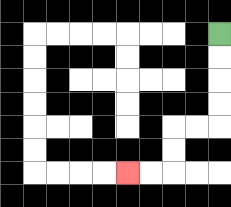{'start': '[9, 1]', 'end': '[5, 7]', 'path_directions': 'D,D,D,D,L,L,D,D,L,L', 'path_coordinates': '[[9, 1], [9, 2], [9, 3], [9, 4], [9, 5], [8, 5], [7, 5], [7, 6], [7, 7], [6, 7], [5, 7]]'}